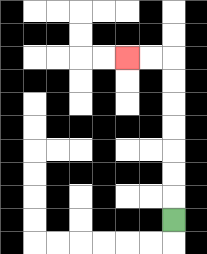{'start': '[7, 9]', 'end': '[5, 2]', 'path_directions': 'U,U,U,U,U,U,U,L,L', 'path_coordinates': '[[7, 9], [7, 8], [7, 7], [7, 6], [7, 5], [7, 4], [7, 3], [7, 2], [6, 2], [5, 2]]'}